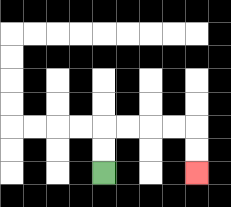{'start': '[4, 7]', 'end': '[8, 7]', 'path_directions': 'U,U,R,R,R,R,D,D', 'path_coordinates': '[[4, 7], [4, 6], [4, 5], [5, 5], [6, 5], [7, 5], [8, 5], [8, 6], [8, 7]]'}